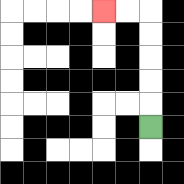{'start': '[6, 5]', 'end': '[4, 0]', 'path_directions': 'U,U,U,U,U,L,L', 'path_coordinates': '[[6, 5], [6, 4], [6, 3], [6, 2], [6, 1], [6, 0], [5, 0], [4, 0]]'}